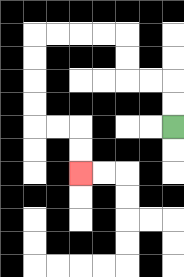{'start': '[7, 5]', 'end': '[3, 7]', 'path_directions': 'U,U,L,L,U,U,L,L,L,L,D,D,D,D,R,R,D,D', 'path_coordinates': '[[7, 5], [7, 4], [7, 3], [6, 3], [5, 3], [5, 2], [5, 1], [4, 1], [3, 1], [2, 1], [1, 1], [1, 2], [1, 3], [1, 4], [1, 5], [2, 5], [3, 5], [3, 6], [3, 7]]'}